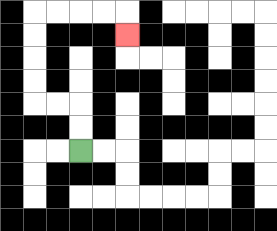{'start': '[3, 6]', 'end': '[5, 1]', 'path_directions': 'U,U,L,L,U,U,U,U,R,R,R,R,D', 'path_coordinates': '[[3, 6], [3, 5], [3, 4], [2, 4], [1, 4], [1, 3], [1, 2], [1, 1], [1, 0], [2, 0], [3, 0], [4, 0], [5, 0], [5, 1]]'}